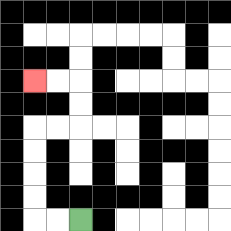{'start': '[3, 9]', 'end': '[1, 3]', 'path_directions': 'L,L,U,U,U,U,R,R,U,U,L,L', 'path_coordinates': '[[3, 9], [2, 9], [1, 9], [1, 8], [1, 7], [1, 6], [1, 5], [2, 5], [3, 5], [3, 4], [3, 3], [2, 3], [1, 3]]'}